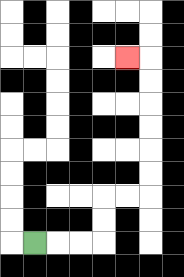{'start': '[1, 10]', 'end': '[5, 2]', 'path_directions': 'R,R,R,U,U,R,R,U,U,U,U,U,U,L', 'path_coordinates': '[[1, 10], [2, 10], [3, 10], [4, 10], [4, 9], [4, 8], [5, 8], [6, 8], [6, 7], [6, 6], [6, 5], [6, 4], [6, 3], [6, 2], [5, 2]]'}